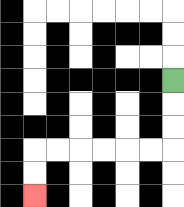{'start': '[7, 3]', 'end': '[1, 8]', 'path_directions': 'D,D,D,L,L,L,L,L,L,D,D', 'path_coordinates': '[[7, 3], [7, 4], [7, 5], [7, 6], [6, 6], [5, 6], [4, 6], [3, 6], [2, 6], [1, 6], [1, 7], [1, 8]]'}